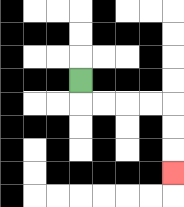{'start': '[3, 3]', 'end': '[7, 7]', 'path_directions': 'D,R,R,R,R,D,D,D', 'path_coordinates': '[[3, 3], [3, 4], [4, 4], [5, 4], [6, 4], [7, 4], [7, 5], [7, 6], [7, 7]]'}